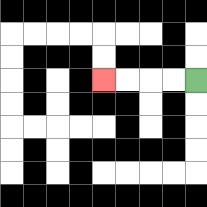{'start': '[8, 3]', 'end': '[4, 3]', 'path_directions': 'L,L,L,L', 'path_coordinates': '[[8, 3], [7, 3], [6, 3], [5, 3], [4, 3]]'}